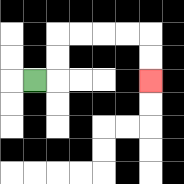{'start': '[1, 3]', 'end': '[6, 3]', 'path_directions': 'R,U,U,R,R,R,R,D,D', 'path_coordinates': '[[1, 3], [2, 3], [2, 2], [2, 1], [3, 1], [4, 1], [5, 1], [6, 1], [6, 2], [6, 3]]'}